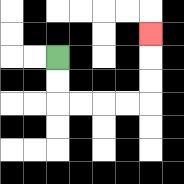{'start': '[2, 2]', 'end': '[6, 1]', 'path_directions': 'D,D,R,R,R,R,U,U,U', 'path_coordinates': '[[2, 2], [2, 3], [2, 4], [3, 4], [4, 4], [5, 4], [6, 4], [6, 3], [6, 2], [6, 1]]'}